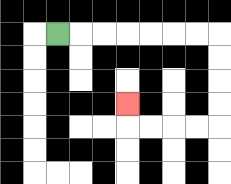{'start': '[2, 1]', 'end': '[5, 4]', 'path_directions': 'R,R,R,R,R,R,R,D,D,D,D,L,L,L,L,U', 'path_coordinates': '[[2, 1], [3, 1], [4, 1], [5, 1], [6, 1], [7, 1], [8, 1], [9, 1], [9, 2], [9, 3], [9, 4], [9, 5], [8, 5], [7, 5], [6, 5], [5, 5], [5, 4]]'}